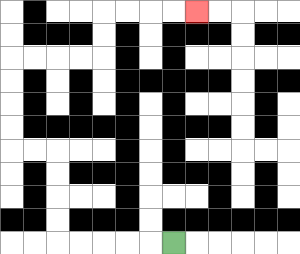{'start': '[7, 10]', 'end': '[8, 0]', 'path_directions': 'L,L,L,L,L,U,U,U,U,L,L,U,U,U,U,R,R,R,R,U,U,R,R,R,R', 'path_coordinates': '[[7, 10], [6, 10], [5, 10], [4, 10], [3, 10], [2, 10], [2, 9], [2, 8], [2, 7], [2, 6], [1, 6], [0, 6], [0, 5], [0, 4], [0, 3], [0, 2], [1, 2], [2, 2], [3, 2], [4, 2], [4, 1], [4, 0], [5, 0], [6, 0], [7, 0], [8, 0]]'}